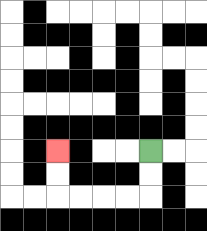{'start': '[6, 6]', 'end': '[2, 6]', 'path_directions': 'D,D,L,L,L,L,U,U', 'path_coordinates': '[[6, 6], [6, 7], [6, 8], [5, 8], [4, 8], [3, 8], [2, 8], [2, 7], [2, 6]]'}